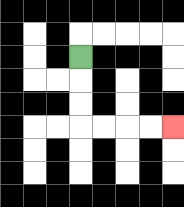{'start': '[3, 2]', 'end': '[7, 5]', 'path_directions': 'D,D,D,R,R,R,R', 'path_coordinates': '[[3, 2], [3, 3], [3, 4], [3, 5], [4, 5], [5, 5], [6, 5], [7, 5]]'}